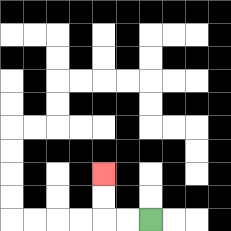{'start': '[6, 9]', 'end': '[4, 7]', 'path_directions': 'L,L,U,U', 'path_coordinates': '[[6, 9], [5, 9], [4, 9], [4, 8], [4, 7]]'}